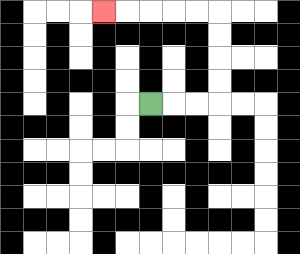{'start': '[6, 4]', 'end': '[4, 0]', 'path_directions': 'R,R,R,U,U,U,U,L,L,L,L,L', 'path_coordinates': '[[6, 4], [7, 4], [8, 4], [9, 4], [9, 3], [9, 2], [9, 1], [9, 0], [8, 0], [7, 0], [6, 0], [5, 0], [4, 0]]'}